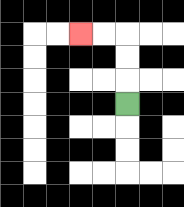{'start': '[5, 4]', 'end': '[3, 1]', 'path_directions': 'U,U,U,L,L', 'path_coordinates': '[[5, 4], [5, 3], [5, 2], [5, 1], [4, 1], [3, 1]]'}